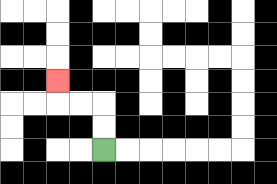{'start': '[4, 6]', 'end': '[2, 3]', 'path_directions': 'U,U,L,L,U', 'path_coordinates': '[[4, 6], [4, 5], [4, 4], [3, 4], [2, 4], [2, 3]]'}